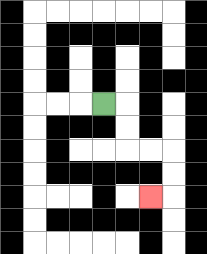{'start': '[4, 4]', 'end': '[6, 8]', 'path_directions': 'R,D,D,R,R,D,D,L', 'path_coordinates': '[[4, 4], [5, 4], [5, 5], [5, 6], [6, 6], [7, 6], [7, 7], [7, 8], [6, 8]]'}